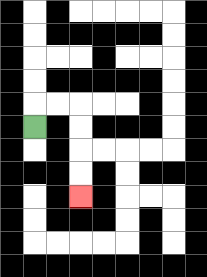{'start': '[1, 5]', 'end': '[3, 8]', 'path_directions': 'U,R,R,D,D,D,D', 'path_coordinates': '[[1, 5], [1, 4], [2, 4], [3, 4], [3, 5], [3, 6], [3, 7], [3, 8]]'}